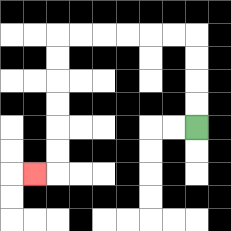{'start': '[8, 5]', 'end': '[1, 7]', 'path_directions': 'U,U,U,U,L,L,L,L,L,L,D,D,D,D,D,D,L', 'path_coordinates': '[[8, 5], [8, 4], [8, 3], [8, 2], [8, 1], [7, 1], [6, 1], [5, 1], [4, 1], [3, 1], [2, 1], [2, 2], [2, 3], [2, 4], [2, 5], [2, 6], [2, 7], [1, 7]]'}